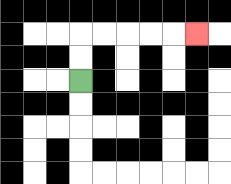{'start': '[3, 3]', 'end': '[8, 1]', 'path_directions': 'U,U,R,R,R,R,R', 'path_coordinates': '[[3, 3], [3, 2], [3, 1], [4, 1], [5, 1], [6, 1], [7, 1], [8, 1]]'}